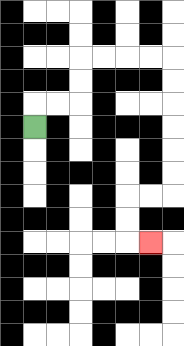{'start': '[1, 5]', 'end': '[6, 10]', 'path_directions': 'U,R,R,U,U,R,R,R,R,D,D,D,D,D,D,L,L,D,D,R', 'path_coordinates': '[[1, 5], [1, 4], [2, 4], [3, 4], [3, 3], [3, 2], [4, 2], [5, 2], [6, 2], [7, 2], [7, 3], [7, 4], [7, 5], [7, 6], [7, 7], [7, 8], [6, 8], [5, 8], [5, 9], [5, 10], [6, 10]]'}